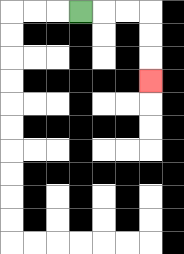{'start': '[3, 0]', 'end': '[6, 3]', 'path_directions': 'R,R,R,D,D,D', 'path_coordinates': '[[3, 0], [4, 0], [5, 0], [6, 0], [6, 1], [6, 2], [6, 3]]'}